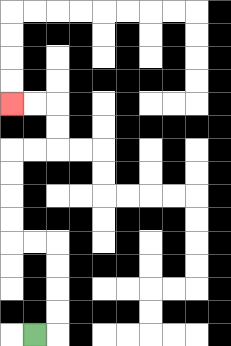{'start': '[1, 14]', 'end': '[0, 4]', 'path_directions': 'R,U,U,U,U,L,L,U,U,U,U,R,R,U,U,L,L', 'path_coordinates': '[[1, 14], [2, 14], [2, 13], [2, 12], [2, 11], [2, 10], [1, 10], [0, 10], [0, 9], [0, 8], [0, 7], [0, 6], [1, 6], [2, 6], [2, 5], [2, 4], [1, 4], [0, 4]]'}